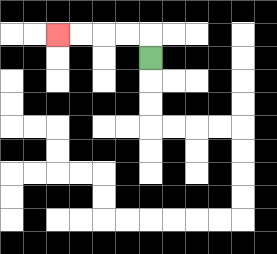{'start': '[6, 2]', 'end': '[2, 1]', 'path_directions': 'U,L,L,L,L', 'path_coordinates': '[[6, 2], [6, 1], [5, 1], [4, 1], [3, 1], [2, 1]]'}